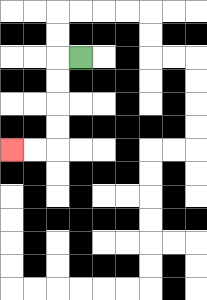{'start': '[3, 2]', 'end': '[0, 6]', 'path_directions': 'L,D,D,D,D,L,L', 'path_coordinates': '[[3, 2], [2, 2], [2, 3], [2, 4], [2, 5], [2, 6], [1, 6], [0, 6]]'}